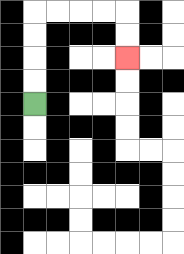{'start': '[1, 4]', 'end': '[5, 2]', 'path_directions': 'U,U,U,U,R,R,R,R,D,D', 'path_coordinates': '[[1, 4], [1, 3], [1, 2], [1, 1], [1, 0], [2, 0], [3, 0], [4, 0], [5, 0], [5, 1], [5, 2]]'}